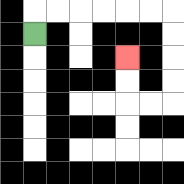{'start': '[1, 1]', 'end': '[5, 2]', 'path_directions': 'U,R,R,R,R,R,R,D,D,D,D,L,L,U,U', 'path_coordinates': '[[1, 1], [1, 0], [2, 0], [3, 0], [4, 0], [5, 0], [6, 0], [7, 0], [7, 1], [7, 2], [7, 3], [7, 4], [6, 4], [5, 4], [5, 3], [5, 2]]'}